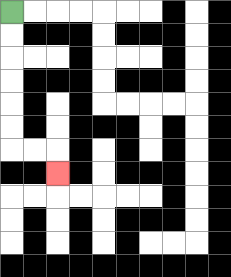{'start': '[0, 0]', 'end': '[2, 7]', 'path_directions': 'D,D,D,D,D,D,R,R,D', 'path_coordinates': '[[0, 0], [0, 1], [0, 2], [0, 3], [0, 4], [0, 5], [0, 6], [1, 6], [2, 6], [2, 7]]'}